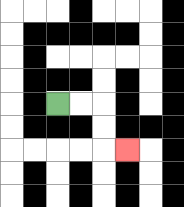{'start': '[2, 4]', 'end': '[5, 6]', 'path_directions': 'R,R,D,D,R', 'path_coordinates': '[[2, 4], [3, 4], [4, 4], [4, 5], [4, 6], [5, 6]]'}